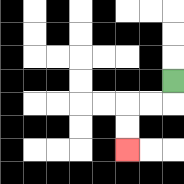{'start': '[7, 3]', 'end': '[5, 6]', 'path_directions': 'D,L,L,D,D', 'path_coordinates': '[[7, 3], [7, 4], [6, 4], [5, 4], [5, 5], [5, 6]]'}